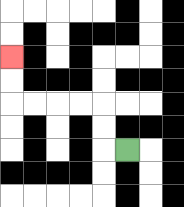{'start': '[5, 6]', 'end': '[0, 2]', 'path_directions': 'L,U,U,L,L,L,L,U,U', 'path_coordinates': '[[5, 6], [4, 6], [4, 5], [4, 4], [3, 4], [2, 4], [1, 4], [0, 4], [0, 3], [0, 2]]'}